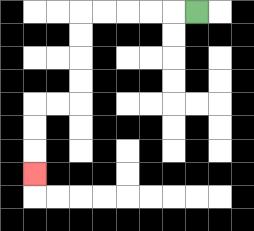{'start': '[8, 0]', 'end': '[1, 7]', 'path_directions': 'L,L,L,L,L,D,D,D,D,L,L,D,D,D', 'path_coordinates': '[[8, 0], [7, 0], [6, 0], [5, 0], [4, 0], [3, 0], [3, 1], [3, 2], [3, 3], [3, 4], [2, 4], [1, 4], [1, 5], [1, 6], [1, 7]]'}